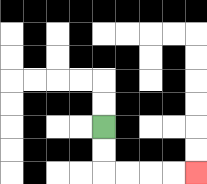{'start': '[4, 5]', 'end': '[8, 7]', 'path_directions': 'D,D,R,R,R,R', 'path_coordinates': '[[4, 5], [4, 6], [4, 7], [5, 7], [6, 7], [7, 7], [8, 7]]'}